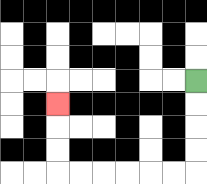{'start': '[8, 3]', 'end': '[2, 4]', 'path_directions': 'D,D,D,D,L,L,L,L,L,L,U,U,U', 'path_coordinates': '[[8, 3], [8, 4], [8, 5], [8, 6], [8, 7], [7, 7], [6, 7], [5, 7], [4, 7], [3, 7], [2, 7], [2, 6], [2, 5], [2, 4]]'}